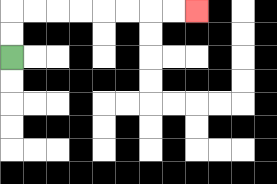{'start': '[0, 2]', 'end': '[8, 0]', 'path_directions': 'U,U,R,R,R,R,R,R,R,R', 'path_coordinates': '[[0, 2], [0, 1], [0, 0], [1, 0], [2, 0], [3, 0], [4, 0], [5, 0], [6, 0], [7, 0], [8, 0]]'}